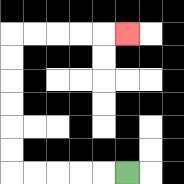{'start': '[5, 7]', 'end': '[5, 1]', 'path_directions': 'L,L,L,L,L,U,U,U,U,U,U,R,R,R,R,R', 'path_coordinates': '[[5, 7], [4, 7], [3, 7], [2, 7], [1, 7], [0, 7], [0, 6], [0, 5], [0, 4], [0, 3], [0, 2], [0, 1], [1, 1], [2, 1], [3, 1], [4, 1], [5, 1]]'}